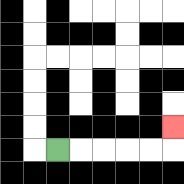{'start': '[2, 6]', 'end': '[7, 5]', 'path_directions': 'R,R,R,R,R,U', 'path_coordinates': '[[2, 6], [3, 6], [4, 6], [5, 6], [6, 6], [7, 6], [7, 5]]'}